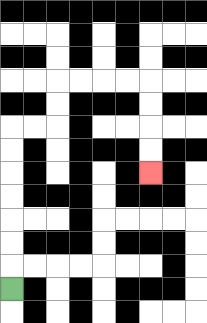{'start': '[0, 12]', 'end': '[6, 7]', 'path_directions': 'U,U,U,U,U,U,U,R,R,U,U,R,R,R,R,D,D,D,D', 'path_coordinates': '[[0, 12], [0, 11], [0, 10], [0, 9], [0, 8], [0, 7], [0, 6], [0, 5], [1, 5], [2, 5], [2, 4], [2, 3], [3, 3], [4, 3], [5, 3], [6, 3], [6, 4], [6, 5], [6, 6], [6, 7]]'}